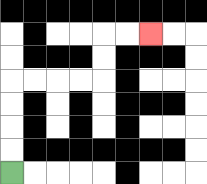{'start': '[0, 7]', 'end': '[6, 1]', 'path_directions': 'U,U,U,U,R,R,R,R,U,U,R,R', 'path_coordinates': '[[0, 7], [0, 6], [0, 5], [0, 4], [0, 3], [1, 3], [2, 3], [3, 3], [4, 3], [4, 2], [4, 1], [5, 1], [6, 1]]'}